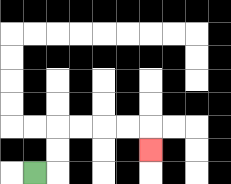{'start': '[1, 7]', 'end': '[6, 6]', 'path_directions': 'R,U,U,R,R,R,R,D', 'path_coordinates': '[[1, 7], [2, 7], [2, 6], [2, 5], [3, 5], [4, 5], [5, 5], [6, 5], [6, 6]]'}